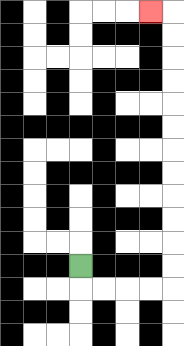{'start': '[3, 11]', 'end': '[6, 0]', 'path_directions': 'D,R,R,R,R,U,U,U,U,U,U,U,U,U,U,U,U,L', 'path_coordinates': '[[3, 11], [3, 12], [4, 12], [5, 12], [6, 12], [7, 12], [7, 11], [7, 10], [7, 9], [7, 8], [7, 7], [7, 6], [7, 5], [7, 4], [7, 3], [7, 2], [7, 1], [7, 0], [6, 0]]'}